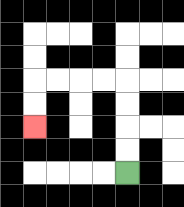{'start': '[5, 7]', 'end': '[1, 5]', 'path_directions': 'U,U,U,U,L,L,L,L,D,D', 'path_coordinates': '[[5, 7], [5, 6], [5, 5], [5, 4], [5, 3], [4, 3], [3, 3], [2, 3], [1, 3], [1, 4], [1, 5]]'}